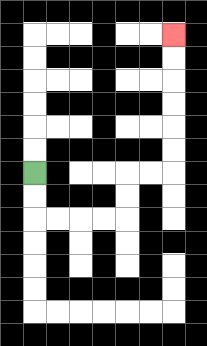{'start': '[1, 7]', 'end': '[7, 1]', 'path_directions': 'D,D,R,R,R,R,U,U,R,R,U,U,U,U,U,U', 'path_coordinates': '[[1, 7], [1, 8], [1, 9], [2, 9], [3, 9], [4, 9], [5, 9], [5, 8], [5, 7], [6, 7], [7, 7], [7, 6], [7, 5], [7, 4], [7, 3], [7, 2], [7, 1]]'}